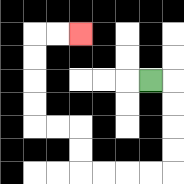{'start': '[6, 3]', 'end': '[3, 1]', 'path_directions': 'R,D,D,D,D,L,L,L,L,U,U,L,L,U,U,U,U,R,R', 'path_coordinates': '[[6, 3], [7, 3], [7, 4], [7, 5], [7, 6], [7, 7], [6, 7], [5, 7], [4, 7], [3, 7], [3, 6], [3, 5], [2, 5], [1, 5], [1, 4], [1, 3], [1, 2], [1, 1], [2, 1], [3, 1]]'}